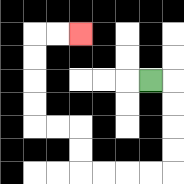{'start': '[6, 3]', 'end': '[3, 1]', 'path_directions': 'R,D,D,D,D,L,L,L,L,U,U,L,L,U,U,U,U,R,R', 'path_coordinates': '[[6, 3], [7, 3], [7, 4], [7, 5], [7, 6], [7, 7], [6, 7], [5, 7], [4, 7], [3, 7], [3, 6], [3, 5], [2, 5], [1, 5], [1, 4], [1, 3], [1, 2], [1, 1], [2, 1], [3, 1]]'}